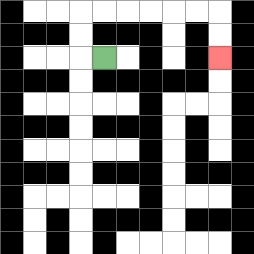{'start': '[4, 2]', 'end': '[9, 2]', 'path_directions': 'L,U,U,R,R,R,R,R,R,D,D', 'path_coordinates': '[[4, 2], [3, 2], [3, 1], [3, 0], [4, 0], [5, 0], [6, 0], [7, 0], [8, 0], [9, 0], [9, 1], [9, 2]]'}